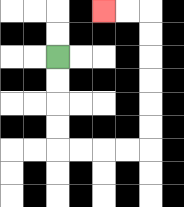{'start': '[2, 2]', 'end': '[4, 0]', 'path_directions': 'D,D,D,D,R,R,R,R,U,U,U,U,U,U,L,L', 'path_coordinates': '[[2, 2], [2, 3], [2, 4], [2, 5], [2, 6], [3, 6], [4, 6], [5, 6], [6, 6], [6, 5], [6, 4], [6, 3], [6, 2], [6, 1], [6, 0], [5, 0], [4, 0]]'}